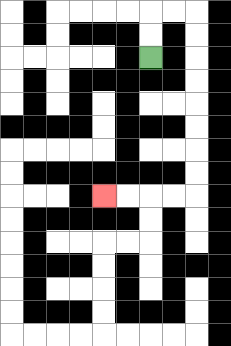{'start': '[6, 2]', 'end': '[4, 8]', 'path_directions': 'U,U,R,R,D,D,D,D,D,D,D,D,L,L,L,L', 'path_coordinates': '[[6, 2], [6, 1], [6, 0], [7, 0], [8, 0], [8, 1], [8, 2], [8, 3], [8, 4], [8, 5], [8, 6], [8, 7], [8, 8], [7, 8], [6, 8], [5, 8], [4, 8]]'}